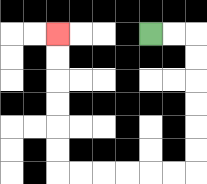{'start': '[6, 1]', 'end': '[2, 1]', 'path_directions': 'R,R,D,D,D,D,D,D,L,L,L,L,L,L,U,U,U,U,U,U', 'path_coordinates': '[[6, 1], [7, 1], [8, 1], [8, 2], [8, 3], [8, 4], [8, 5], [8, 6], [8, 7], [7, 7], [6, 7], [5, 7], [4, 7], [3, 7], [2, 7], [2, 6], [2, 5], [2, 4], [2, 3], [2, 2], [2, 1]]'}